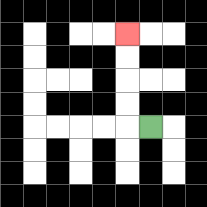{'start': '[6, 5]', 'end': '[5, 1]', 'path_directions': 'L,U,U,U,U', 'path_coordinates': '[[6, 5], [5, 5], [5, 4], [5, 3], [5, 2], [5, 1]]'}